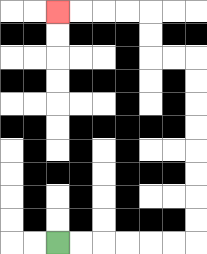{'start': '[2, 10]', 'end': '[2, 0]', 'path_directions': 'R,R,R,R,R,R,U,U,U,U,U,U,U,U,L,L,U,U,L,L,L,L', 'path_coordinates': '[[2, 10], [3, 10], [4, 10], [5, 10], [6, 10], [7, 10], [8, 10], [8, 9], [8, 8], [8, 7], [8, 6], [8, 5], [8, 4], [8, 3], [8, 2], [7, 2], [6, 2], [6, 1], [6, 0], [5, 0], [4, 0], [3, 0], [2, 0]]'}